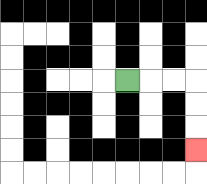{'start': '[5, 3]', 'end': '[8, 6]', 'path_directions': 'R,R,R,D,D,D', 'path_coordinates': '[[5, 3], [6, 3], [7, 3], [8, 3], [8, 4], [8, 5], [8, 6]]'}